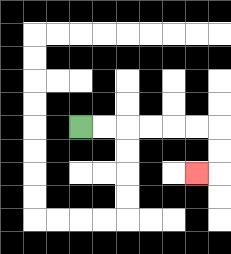{'start': '[3, 5]', 'end': '[8, 7]', 'path_directions': 'R,R,R,R,R,R,D,D,L', 'path_coordinates': '[[3, 5], [4, 5], [5, 5], [6, 5], [7, 5], [8, 5], [9, 5], [9, 6], [9, 7], [8, 7]]'}